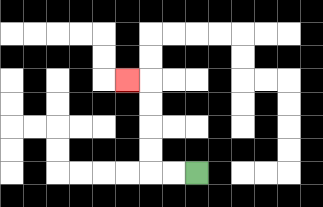{'start': '[8, 7]', 'end': '[5, 3]', 'path_directions': 'L,L,U,U,U,U,L', 'path_coordinates': '[[8, 7], [7, 7], [6, 7], [6, 6], [6, 5], [6, 4], [6, 3], [5, 3]]'}